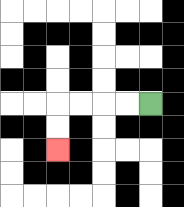{'start': '[6, 4]', 'end': '[2, 6]', 'path_directions': 'L,L,L,L,D,D', 'path_coordinates': '[[6, 4], [5, 4], [4, 4], [3, 4], [2, 4], [2, 5], [2, 6]]'}